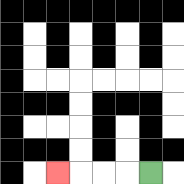{'start': '[6, 7]', 'end': '[2, 7]', 'path_directions': 'L,L,L,L', 'path_coordinates': '[[6, 7], [5, 7], [4, 7], [3, 7], [2, 7]]'}